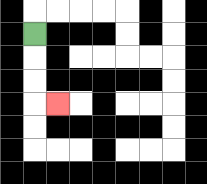{'start': '[1, 1]', 'end': '[2, 4]', 'path_directions': 'D,D,D,R', 'path_coordinates': '[[1, 1], [1, 2], [1, 3], [1, 4], [2, 4]]'}